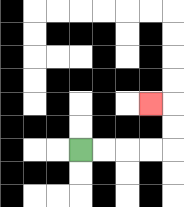{'start': '[3, 6]', 'end': '[6, 4]', 'path_directions': 'R,R,R,R,U,U,L', 'path_coordinates': '[[3, 6], [4, 6], [5, 6], [6, 6], [7, 6], [7, 5], [7, 4], [6, 4]]'}